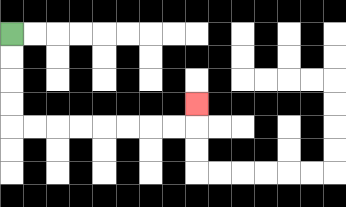{'start': '[0, 1]', 'end': '[8, 4]', 'path_directions': 'D,D,D,D,R,R,R,R,R,R,R,R,U', 'path_coordinates': '[[0, 1], [0, 2], [0, 3], [0, 4], [0, 5], [1, 5], [2, 5], [3, 5], [4, 5], [5, 5], [6, 5], [7, 5], [8, 5], [8, 4]]'}